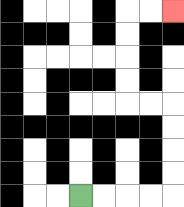{'start': '[3, 8]', 'end': '[7, 0]', 'path_directions': 'R,R,R,R,U,U,U,U,L,L,U,U,U,U,R,R', 'path_coordinates': '[[3, 8], [4, 8], [5, 8], [6, 8], [7, 8], [7, 7], [7, 6], [7, 5], [7, 4], [6, 4], [5, 4], [5, 3], [5, 2], [5, 1], [5, 0], [6, 0], [7, 0]]'}